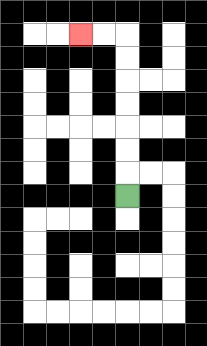{'start': '[5, 8]', 'end': '[3, 1]', 'path_directions': 'U,U,U,U,U,U,U,L,L', 'path_coordinates': '[[5, 8], [5, 7], [5, 6], [5, 5], [5, 4], [5, 3], [5, 2], [5, 1], [4, 1], [3, 1]]'}